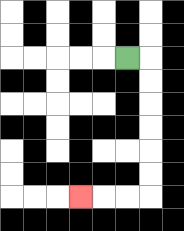{'start': '[5, 2]', 'end': '[3, 8]', 'path_directions': 'R,D,D,D,D,D,D,L,L,L', 'path_coordinates': '[[5, 2], [6, 2], [6, 3], [6, 4], [6, 5], [6, 6], [6, 7], [6, 8], [5, 8], [4, 8], [3, 8]]'}